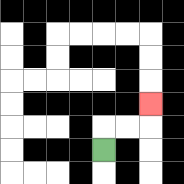{'start': '[4, 6]', 'end': '[6, 4]', 'path_directions': 'U,R,R,U', 'path_coordinates': '[[4, 6], [4, 5], [5, 5], [6, 5], [6, 4]]'}